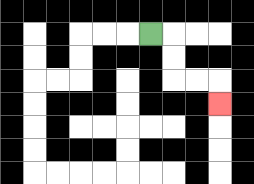{'start': '[6, 1]', 'end': '[9, 4]', 'path_directions': 'R,D,D,R,R,D', 'path_coordinates': '[[6, 1], [7, 1], [7, 2], [7, 3], [8, 3], [9, 3], [9, 4]]'}